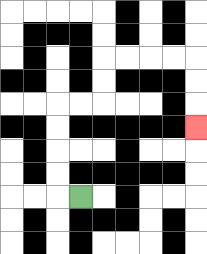{'start': '[3, 8]', 'end': '[8, 5]', 'path_directions': 'L,U,U,U,U,R,R,U,U,R,R,R,R,D,D,D', 'path_coordinates': '[[3, 8], [2, 8], [2, 7], [2, 6], [2, 5], [2, 4], [3, 4], [4, 4], [4, 3], [4, 2], [5, 2], [6, 2], [7, 2], [8, 2], [8, 3], [8, 4], [8, 5]]'}